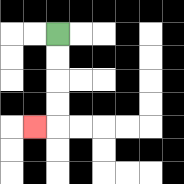{'start': '[2, 1]', 'end': '[1, 5]', 'path_directions': 'D,D,D,D,L', 'path_coordinates': '[[2, 1], [2, 2], [2, 3], [2, 4], [2, 5], [1, 5]]'}